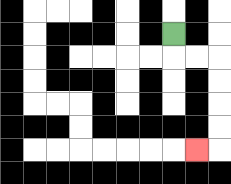{'start': '[7, 1]', 'end': '[8, 6]', 'path_directions': 'D,R,R,D,D,D,D,L', 'path_coordinates': '[[7, 1], [7, 2], [8, 2], [9, 2], [9, 3], [9, 4], [9, 5], [9, 6], [8, 6]]'}